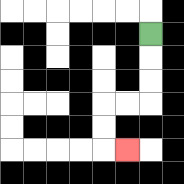{'start': '[6, 1]', 'end': '[5, 6]', 'path_directions': 'D,D,D,L,L,D,D,R', 'path_coordinates': '[[6, 1], [6, 2], [6, 3], [6, 4], [5, 4], [4, 4], [4, 5], [4, 6], [5, 6]]'}